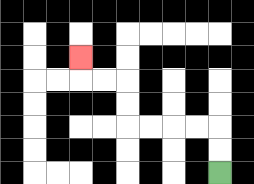{'start': '[9, 7]', 'end': '[3, 2]', 'path_directions': 'U,U,L,L,L,L,U,U,L,L,U', 'path_coordinates': '[[9, 7], [9, 6], [9, 5], [8, 5], [7, 5], [6, 5], [5, 5], [5, 4], [5, 3], [4, 3], [3, 3], [3, 2]]'}